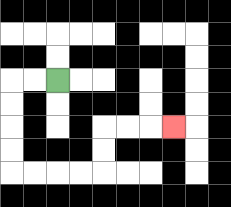{'start': '[2, 3]', 'end': '[7, 5]', 'path_directions': 'L,L,D,D,D,D,R,R,R,R,U,U,R,R,R', 'path_coordinates': '[[2, 3], [1, 3], [0, 3], [0, 4], [0, 5], [0, 6], [0, 7], [1, 7], [2, 7], [3, 7], [4, 7], [4, 6], [4, 5], [5, 5], [6, 5], [7, 5]]'}